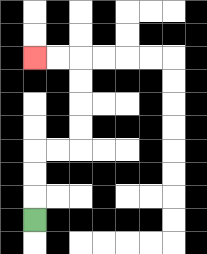{'start': '[1, 9]', 'end': '[1, 2]', 'path_directions': 'U,U,U,R,R,U,U,U,U,L,L', 'path_coordinates': '[[1, 9], [1, 8], [1, 7], [1, 6], [2, 6], [3, 6], [3, 5], [3, 4], [3, 3], [3, 2], [2, 2], [1, 2]]'}